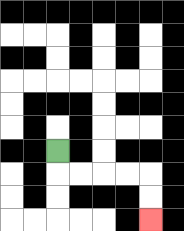{'start': '[2, 6]', 'end': '[6, 9]', 'path_directions': 'D,R,R,R,R,D,D', 'path_coordinates': '[[2, 6], [2, 7], [3, 7], [4, 7], [5, 7], [6, 7], [6, 8], [6, 9]]'}